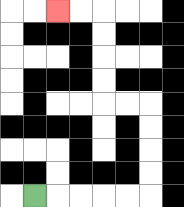{'start': '[1, 8]', 'end': '[2, 0]', 'path_directions': 'R,R,R,R,R,U,U,U,U,L,L,U,U,U,U,L,L', 'path_coordinates': '[[1, 8], [2, 8], [3, 8], [4, 8], [5, 8], [6, 8], [6, 7], [6, 6], [6, 5], [6, 4], [5, 4], [4, 4], [4, 3], [4, 2], [4, 1], [4, 0], [3, 0], [2, 0]]'}